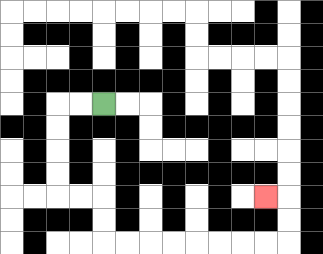{'start': '[4, 4]', 'end': '[11, 8]', 'path_directions': 'L,L,D,D,D,D,R,R,D,D,R,R,R,R,R,R,R,R,U,U,L', 'path_coordinates': '[[4, 4], [3, 4], [2, 4], [2, 5], [2, 6], [2, 7], [2, 8], [3, 8], [4, 8], [4, 9], [4, 10], [5, 10], [6, 10], [7, 10], [8, 10], [9, 10], [10, 10], [11, 10], [12, 10], [12, 9], [12, 8], [11, 8]]'}